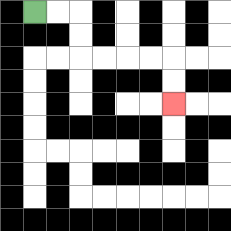{'start': '[1, 0]', 'end': '[7, 4]', 'path_directions': 'R,R,D,D,R,R,R,R,D,D', 'path_coordinates': '[[1, 0], [2, 0], [3, 0], [3, 1], [3, 2], [4, 2], [5, 2], [6, 2], [7, 2], [7, 3], [7, 4]]'}